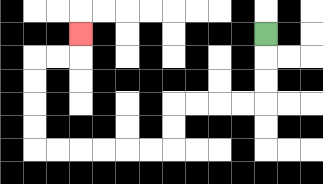{'start': '[11, 1]', 'end': '[3, 1]', 'path_directions': 'D,D,D,L,L,L,L,D,D,L,L,L,L,L,L,U,U,U,U,R,R,U', 'path_coordinates': '[[11, 1], [11, 2], [11, 3], [11, 4], [10, 4], [9, 4], [8, 4], [7, 4], [7, 5], [7, 6], [6, 6], [5, 6], [4, 6], [3, 6], [2, 6], [1, 6], [1, 5], [1, 4], [1, 3], [1, 2], [2, 2], [3, 2], [3, 1]]'}